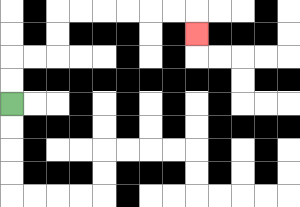{'start': '[0, 4]', 'end': '[8, 1]', 'path_directions': 'U,U,R,R,U,U,R,R,R,R,R,R,D', 'path_coordinates': '[[0, 4], [0, 3], [0, 2], [1, 2], [2, 2], [2, 1], [2, 0], [3, 0], [4, 0], [5, 0], [6, 0], [7, 0], [8, 0], [8, 1]]'}